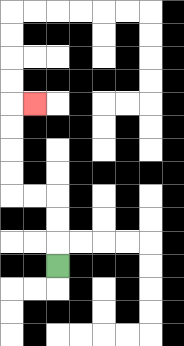{'start': '[2, 11]', 'end': '[1, 4]', 'path_directions': 'U,U,U,L,L,U,U,U,U,R', 'path_coordinates': '[[2, 11], [2, 10], [2, 9], [2, 8], [1, 8], [0, 8], [0, 7], [0, 6], [0, 5], [0, 4], [1, 4]]'}